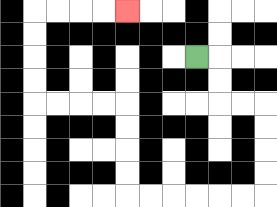{'start': '[8, 2]', 'end': '[5, 0]', 'path_directions': 'R,D,D,R,R,D,D,D,D,L,L,L,L,L,L,U,U,U,U,L,L,L,L,U,U,U,U,R,R,R,R', 'path_coordinates': '[[8, 2], [9, 2], [9, 3], [9, 4], [10, 4], [11, 4], [11, 5], [11, 6], [11, 7], [11, 8], [10, 8], [9, 8], [8, 8], [7, 8], [6, 8], [5, 8], [5, 7], [5, 6], [5, 5], [5, 4], [4, 4], [3, 4], [2, 4], [1, 4], [1, 3], [1, 2], [1, 1], [1, 0], [2, 0], [3, 0], [4, 0], [5, 0]]'}